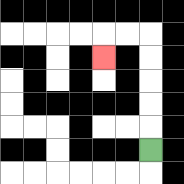{'start': '[6, 6]', 'end': '[4, 2]', 'path_directions': 'U,U,U,U,U,L,L,D', 'path_coordinates': '[[6, 6], [6, 5], [6, 4], [6, 3], [6, 2], [6, 1], [5, 1], [4, 1], [4, 2]]'}